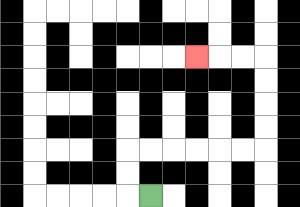{'start': '[6, 8]', 'end': '[8, 2]', 'path_directions': 'L,U,U,R,R,R,R,R,R,U,U,U,U,L,L,L', 'path_coordinates': '[[6, 8], [5, 8], [5, 7], [5, 6], [6, 6], [7, 6], [8, 6], [9, 6], [10, 6], [11, 6], [11, 5], [11, 4], [11, 3], [11, 2], [10, 2], [9, 2], [8, 2]]'}